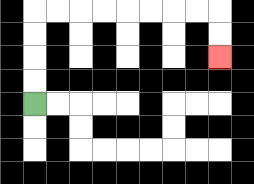{'start': '[1, 4]', 'end': '[9, 2]', 'path_directions': 'U,U,U,U,R,R,R,R,R,R,R,R,D,D', 'path_coordinates': '[[1, 4], [1, 3], [1, 2], [1, 1], [1, 0], [2, 0], [3, 0], [4, 0], [5, 0], [6, 0], [7, 0], [8, 0], [9, 0], [9, 1], [9, 2]]'}